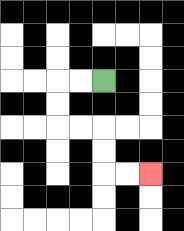{'start': '[4, 3]', 'end': '[6, 7]', 'path_directions': 'L,L,D,D,R,R,D,D,R,R', 'path_coordinates': '[[4, 3], [3, 3], [2, 3], [2, 4], [2, 5], [3, 5], [4, 5], [4, 6], [4, 7], [5, 7], [6, 7]]'}